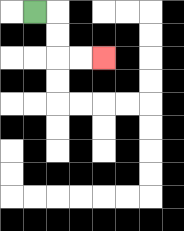{'start': '[1, 0]', 'end': '[4, 2]', 'path_directions': 'R,D,D,R,R', 'path_coordinates': '[[1, 0], [2, 0], [2, 1], [2, 2], [3, 2], [4, 2]]'}